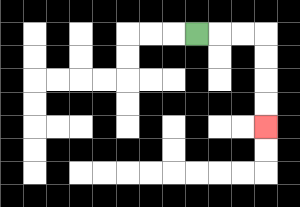{'start': '[8, 1]', 'end': '[11, 5]', 'path_directions': 'R,R,R,D,D,D,D', 'path_coordinates': '[[8, 1], [9, 1], [10, 1], [11, 1], [11, 2], [11, 3], [11, 4], [11, 5]]'}